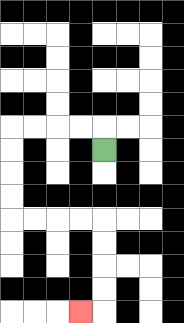{'start': '[4, 6]', 'end': '[3, 13]', 'path_directions': 'U,L,L,L,L,D,D,D,D,R,R,R,R,D,D,D,D,L', 'path_coordinates': '[[4, 6], [4, 5], [3, 5], [2, 5], [1, 5], [0, 5], [0, 6], [0, 7], [0, 8], [0, 9], [1, 9], [2, 9], [3, 9], [4, 9], [4, 10], [4, 11], [4, 12], [4, 13], [3, 13]]'}